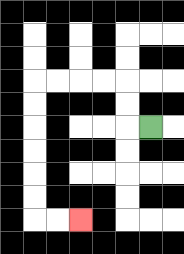{'start': '[6, 5]', 'end': '[3, 9]', 'path_directions': 'L,U,U,L,L,L,L,D,D,D,D,D,D,R,R', 'path_coordinates': '[[6, 5], [5, 5], [5, 4], [5, 3], [4, 3], [3, 3], [2, 3], [1, 3], [1, 4], [1, 5], [1, 6], [1, 7], [1, 8], [1, 9], [2, 9], [3, 9]]'}